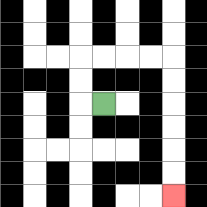{'start': '[4, 4]', 'end': '[7, 8]', 'path_directions': 'L,U,U,R,R,R,R,D,D,D,D,D,D', 'path_coordinates': '[[4, 4], [3, 4], [3, 3], [3, 2], [4, 2], [5, 2], [6, 2], [7, 2], [7, 3], [7, 4], [7, 5], [7, 6], [7, 7], [7, 8]]'}